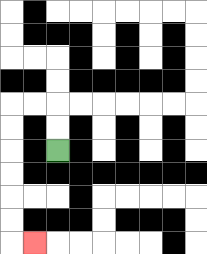{'start': '[2, 6]', 'end': '[1, 10]', 'path_directions': 'U,U,L,L,D,D,D,D,D,D,R', 'path_coordinates': '[[2, 6], [2, 5], [2, 4], [1, 4], [0, 4], [0, 5], [0, 6], [0, 7], [0, 8], [0, 9], [0, 10], [1, 10]]'}